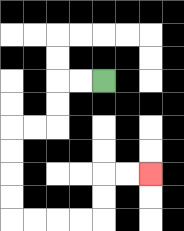{'start': '[4, 3]', 'end': '[6, 7]', 'path_directions': 'L,L,D,D,L,L,D,D,D,D,R,R,R,R,U,U,R,R', 'path_coordinates': '[[4, 3], [3, 3], [2, 3], [2, 4], [2, 5], [1, 5], [0, 5], [0, 6], [0, 7], [0, 8], [0, 9], [1, 9], [2, 9], [3, 9], [4, 9], [4, 8], [4, 7], [5, 7], [6, 7]]'}